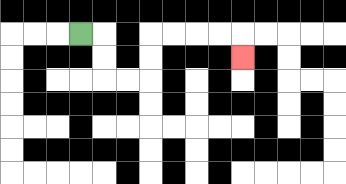{'start': '[3, 1]', 'end': '[10, 2]', 'path_directions': 'R,D,D,R,R,U,U,R,R,R,R,D', 'path_coordinates': '[[3, 1], [4, 1], [4, 2], [4, 3], [5, 3], [6, 3], [6, 2], [6, 1], [7, 1], [8, 1], [9, 1], [10, 1], [10, 2]]'}